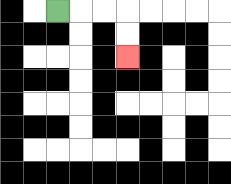{'start': '[2, 0]', 'end': '[5, 2]', 'path_directions': 'R,R,R,D,D', 'path_coordinates': '[[2, 0], [3, 0], [4, 0], [5, 0], [5, 1], [5, 2]]'}